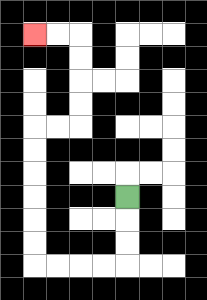{'start': '[5, 8]', 'end': '[1, 1]', 'path_directions': 'D,D,D,L,L,L,L,U,U,U,U,U,U,R,R,U,U,U,U,L,L', 'path_coordinates': '[[5, 8], [5, 9], [5, 10], [5, 11], [4, 11], [3, 11], [2, 11], [1, 11], [1, 10], [1, 9], [1, 8], [1, 7], [1, 6], [1, 5], [2, 5], [3, 5], [3, 4], [3, 3], [3, 2], [3, 1], [2, 1], [1, 1]]'}